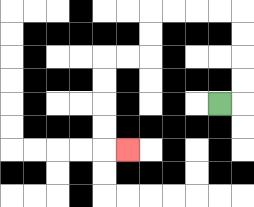{'start': '[9, 4]', 'end': '[5, 6]', 'path_directions': 'R,U,U,U,U,L,L,L,L,D,D,L,L,D,D,D,D,R', 'path_coordinates': '[[9, 4], [10, 4], [10, 3], [10, 2], [10, 1], [10, 0], [9, 0], [8, 0], [7, 0], [6, 0], [6, 1], [6, 2], [5, 2], [4, 2], [4, 3], [4, 4], [4, 5], [4, 6], [5, 6]]'}